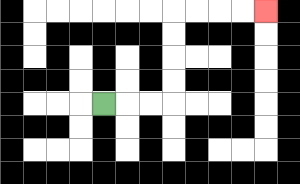{'start': '[4, 4]', 'end': '[11, 0]', 'path_directions': 'R,R,R,U,U,U,U,R,R,R,R', 'path_coordinates': '[[4, 4], [5, 4], [6, 4], [7, 4], [7, 3], [7, 2], [7, 1], [7, 0], [8, 0], [9, 0], [10, 0], [11, 0]]'}